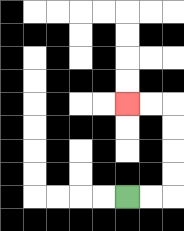{'start': '[5, 8]', 'end': '[5, 4]', 'path_directions': 'R,R,U,U,U,U,L,L', 'path_coordinates': '[[5, 8], [6, 8], [7, 8], [7, 7], [7, 6], [7, 5], [7, 4], [6, 4], [5, 4]]'}